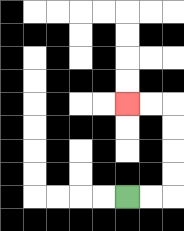{'start': '[5, 8]', 'end': '[5, 4]', 'path_directions': 'R,R,U,U,U,U,L,L', 'path_coordinates': '[[5, 8], [6, 8], [7, 8], [7, 7], [7, 6], [7, 5], [7, 4], [6, 4], [5, 4]]'}